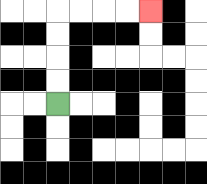{'start': '[2, 4]', 'end': '[6, 0]', 'path_directions': 'U,U,U,U,R,R,R,R', 'path_coordinates': '[[2, 4], [2, 3], [2, 2], [2, 1], [2, 0], [3, 0], [4, 0], [5, 0], [6, 0]]'}